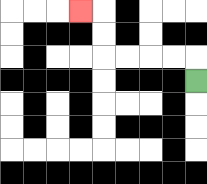{'start': '[8, 3]', 'end': '[3, 0]', 'path_directions': 'U,L,L,L,L,U,U,L', 'path_coordinates': '[[8, 3], [8, 2], [7, 2], [6, 2], [5, 2], [4, 2], [4, 1], [4, 0], [3, 0]]'}